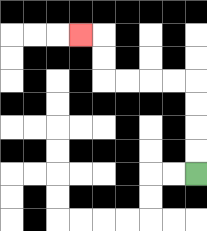{'start': '[8, 7]', 'end': '[3, 1]', 'path_directions': 'U,U,U,U,L,L,L,L,U,U,L', 'path_coordinates': '[[8, 7], [8, 6], [8, 5], [8, 4], [8, 3], [7, 3], [6, 3], [5, 3], [4, 3], [4, 2], [4, 1], [3, 1]]'}